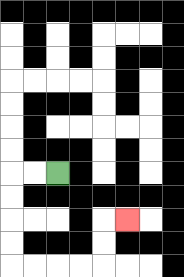{'start': '[2, 7]', 'end': '[5, 9]', 'path_directions': 'L,L,D,D,D,D,R,R,R,R,U,U,R', 'path_coordinates': '[[2, 7], [1, 7], [0, 7], [0, 8], [0, 9], [0, 10], [0, 11], [1, 11], [2, 11], [3, 11], [4, 11], [4, 10], [4, 9], [5, 9]]'}